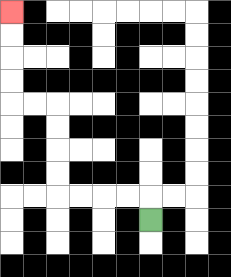{'start': '[6, 9]', 'end': '[0, 0]', 'path_directions': 'U,L,L,L,L,U,U,U,U,L,L,U,U,U,U', 'path_coordinates': '[[6, 9], [6, 8], [5, 8], [4, 8], [3, 8], [2, 8], [2, 7], [2, 6], [2, 5], [2, 4], [1, 4], [0, 4], [0, 3], [0, 2], [0, 1], [0, 0]]'}